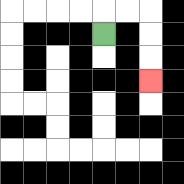{'start': '[4, 1]', 'end': '[6, 3]', 'path_directions': 'U,R,R,D,D,D', 'path_coordinates': '[[4, 1], [4, 0], [5, 0], [6, 0], [6, 1], [6, 2], [6, 3]]'}